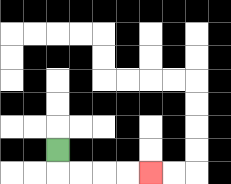{'start': '[2, 6]', 'end': '[6, 7]', 'path_directions': 'D,R,R,R,R', 'path_coordinates': '[[2, 6], [2, 7], [3, 7], [4, 7], [5, 7], [6, 7]]'}